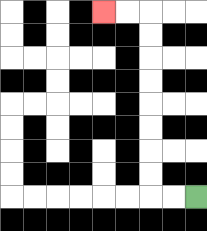{'start': '[8, 8]', 'end': '[4, 0]', 'path_directions': 'L,L,U,U,U,U,U,U,U,U,L,L', 'path_coordinates': '[[8, 8], [7, 8], [6, 8], [6, 7], [6, 6], [6, 5], [6, 4], [6, 3], [6, 2], [6, 1], [6, 0], [5, 0], [4, 0]]'}